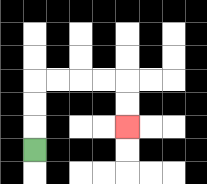{'start': '[1, 6]', 'end': '[5, 5]', 'path_directions': 'U,U,U,R,R,R,R,D,D', 'path_coordinates': '[[1, 6], [1, 5], [1, 4], [1, 3], [2, 3], [3, 3], [4, 3], [5, 3], [5, 4], [5, 5]]'}